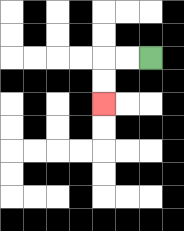{'start': '[6, 2]', 'end': '[4, 4]', 'path_directions': 'L,L,D,D', 'path_coordinates': '[[6, 2], [5, 2], [4, 2], [4, 3], [4, 4]]'}